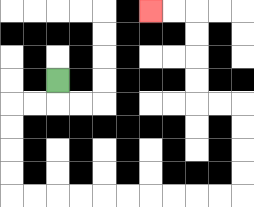{'start': '[2, 3]', 'end': '[6, 0]', 'path_directions': 'D,L,L,D,D,D,D,R,R,R,R,R,R,R,R,R,R,U,U,U,U,L,L,U,U,U,U,L,L', 'path_coordinates': '[[2, 3], [2, 4], [1, 4], [0, 4], [0, 5], [0, 6], [0, 7], [0, 8], [1, 8], [2, 8], [3, 8], [4, 8], [5, 8], [6, 8], [7, 8], [8, 8], [9, 8], [10, 8], [10, 7], [10, 6], [10, 5], [10, 4], [9, 4], [8, 4], [8, 3], [8, 2], [8, 1], [8, 0], [7, 0], [6, 0]]'}